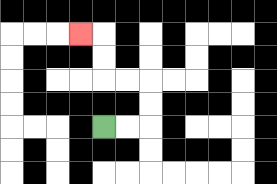{'start': '[4, 5]', 'end': '[3, 1]', 'path_directions': 'R,R,U,U,L,L,U,U,L', 'path_coordinates': '[[4, 5], [5, 5], [6, 5], [6, 4], [6, 3], [5, 3], [4, 3], [4, 2], [4, 1], [3, 1]]'}